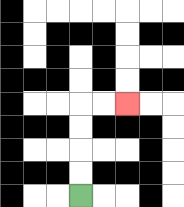{'start': '[3, 8]', 'end': '[5, 4]', 'path_directions': 'U,U,U,U,R,R', 'path_coordinates': '[[3, 8], [3, 7], [3, 6], [3, 5], [3, 4], [4, 4], [5, 4]]'}